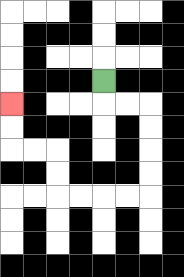{'start': '[4, 3]', 'end': '[0, 4]', 'path_directions': 'D,R,R,D,D,D,D,L,L,L,L,U,U,L,L,U,U', 'path_coordinates': '[[4, 3], [4, 4], [5, 4], [6, 4], [6, 5], [6, 6], [6, 7], [6, 8], [5, 8], [4, 8], [3, 8], [2, 8], [2, 7], [2, 6], [1, 6], [0, 6], [0, 5], [0, 4]]'}